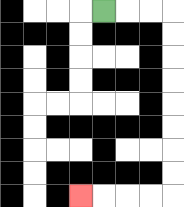{'start': '[4, 0]', 'end': '[3, 8]', 'path_directions': 'R,R,R,D,D,D,D,D,D,D,D,L,L,L,L', 'path_coordinates': '[[4, 0], [5, 0], [6, 0], [7, 0], [7, 1], [7, 2], [7, 3], [7, 4], [7, 5], [7, 6], [7, 7], [7, 8], [6, 8], [5, 8], [4, 8], [3, 8]]'}